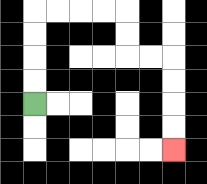{'start': '[1, 4]', 'end': '[7, 6]', 'path_directions': 'U,U,U,U,R,R,R,R,D,D,R,R,D,D,D,D', 'path_coordinates': '[[1, 4], [1, 3], [1, 2], [1, 1], [1, 0], [2, 0], [3, 0], [4, 0], [5, 0], [5, 1], [5, 2], [6, 2], [7, 2], [7, 3], [7, 4], [7, 5], [7, 6]]'}